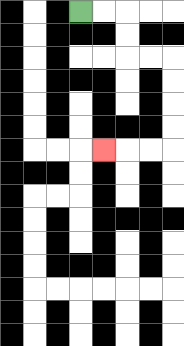{'start': '[3, 0]', 'end': '[4, 6]', 'path_directions': 'R,R,D,D,R,R,D,D,D,D,L,L,L', 'path_coordinates': '[[3, 0], [4, 0], [5, 0], [5, 1], [5, 2], [6, 2], [7, 2], [7, 3], [7, 4], [7, 5], [7, 6], [6, 6], [5, 6], [4, 6]]'}